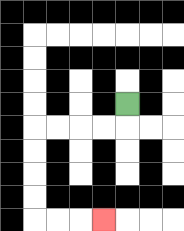{'start': '[5, 4]', 'end': '[4, 9]', 'path_directions': 'D,L,L,L,L,D,D,D,D,R,R,R', 'path_coordinates': '[[5, 4], [5, 5], [4, 5], [3, 5], [2, 5], [1, 5], [1, 6], [1, 7], [1, 8], [1, 9], [2, 9], [3, 9], [4, 9]]'}